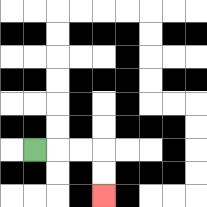{'start': '[1, 6]', 'end': '[4, 8]', 'path_directions': 'R,R,R,D,D', 'path_coordinates': '[[1, 6], [2, 6], [3, 6], [4, 6], [4, 7], [4, 8]]'}